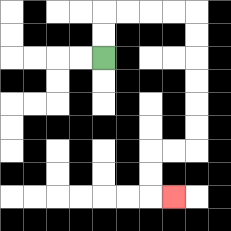{'start': '[4, 2]', 'end': '[7, 8]', 'path_directions': 'U,U,R,R,R,R,D,D,D,D,D,D,L,L,D,D,R', 'path_coordinates': '[[4, 2], [4, 1], [4, 0], [5, 0], [6, 0], [7, 0], [8, 0], [8, 1], [8, 2], [8, 3], [8, 4], [8, 5], [8, 6], [7, 6], [6, 6], [6, 7], [6, 8], [7, 8]]'}